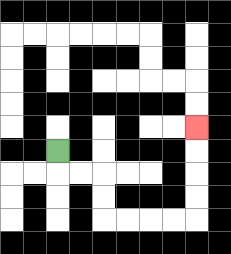{'start': '[2, 6]', 'end': '[8, 5]', 'path_directions': 'D,R,R,D,D,R,R,R,R,U,U,U,U', 'path_coordinates': '[[2, 6], [2, 7], [3, 7], [4, 7], [4, 8], [4, 9], [5, 9], [6, 9], [7, 9], [8, 9], [8, 8], [8, 7], [8, 6], [8, 5]]'}